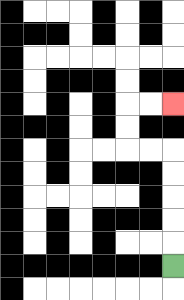{'start': '[7, 11]', 'end': '[7, 4]', 'path_directions': 'U,U,U,U,U,L,L,U,U,R,R', 'path_coordinates': '[[7, 11], [7, 10], [7, 9], [7, 8], [7, 7], [7, 6], [6, 6], [5, 6], [5, 5], [5, 4], [6, 4], [7, 4]]'}